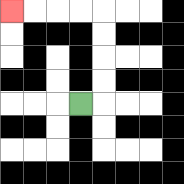{'start': '[3, 4]', 'end': '[0, 0]', 'path_directions': 'R,U,U,U,U,L,L,L,L', 'path_coordinates': '[[3, 4], [4, 4], [4, 3], [4, 2], [4, 1], [4, 0], [3, 0], [2, 0], [1, 0], [0, 0]]'}